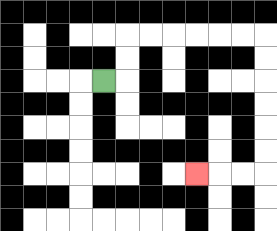{'start': '[4, 3]', 'end': '[8, 7]', 'path_directions': 'R,U,U,R,R,R,R,R,R,D,D,D,D,D,D,L,L,L', 'path_coordinates': '[[4, 3], [5, 3], [5, 2], [5, 1], [6, 1], [7, 1], [8, 1], [9, 1], [10, 1], [11, 1], [11, 2], [11, 3], [11, 4], [11, 5], [11, 6], [11, 7], [10, 7], [9, 7], [8, 7]]'}